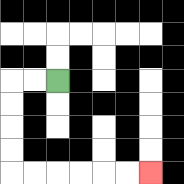{'start': '[2, 3]', 'end': '[6, 7]', 'path_directions': 'L,L,D,D,D,D,R,R,R,R,R,R', 'path_coordinates': '[[2, 3], [1, 3], [0, 3], [0, 4], [0, 5], [0, 6], [0, 7], [1, 7], [2, 7], [3, 7], [4, 7], [5, 7], [6, 7]]'}